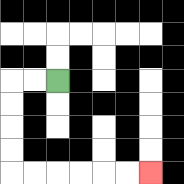{'start': '[2, 3]', 'end': '[6, 7]', 'path_directions': 'L,L,D,D,D,D,R,R,R,R,R,R', 'path_coordinates': '[[2, 3], [1, 3], [0, 3], [0, 4], [0, 5], [0, 6], [0, 7], [1, 7], [2, 7], [3, 7], [4, 7], [5, 7], [6, 7]]'}